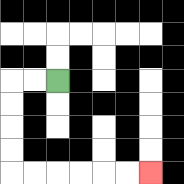{'start': '[2, 3]', 'end': '[6, 7]', 'path_directions': 'L,L,D,D,D,D,R,R,R,R,R,R', 'path_coordinates': '[[2, 3], [1, 3], [0, 3], [0, 4], [0, 5], [0, 6], [0, 7], [1, 7], [2, 7], [3, 7], [4, 7], [5, 7], [6, 7]]'}